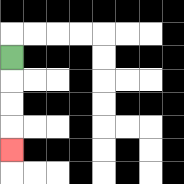{'start': '[0, 2]', 'end': '[0, 6]', 'path_directions': 'D,D,D,D', 'path_coordinates': '[[0, 2], [0, 3], [0, 4], [0, 5], [0, 6]]'}